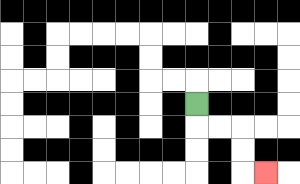{'start': '[8, 4]', 'end': '[11, 7]', 'path_directions': 'D,R,R,D,D,R', 'path_coordinates': '[[8, 4], [8, 5], [9, 5], [10, 5], [10, 6], [10, 7], [11, 7]]'}